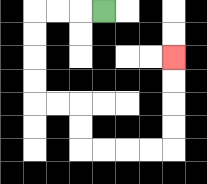{'start': '[4, 0]', 'end': '[7, 2]', 'path_directions': 'L,L,L,D,D,D,D,R,R,D,D,R,R,R,R,U,U,U,U', 'path_coordinates': '[[4, 0], [3, 0], [2, 0], [1, 0], [1, 1], [1, 2], [1, 3], [1, 4], [2, 4], [3, 4], [3, 5], [3, 6], [4, 6], [5, 6], [6, 6], [7, 6], [7, 5], [7, 4], [7, 3], [7, 2]]'}